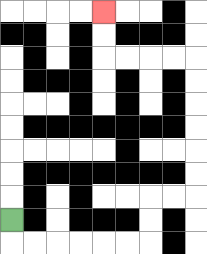{'start': '[0, 9]', 'end': '[4, 0]', 'path_directions': 'D,R,R,R,R,R,R,U,U,R,R,U,U,U,U,U,U,L,L,L,L,U,U', 'path_coordinates': '[[0, 9], [0, 10], [1, 10], [2, 10], [3, 10], [4, 10], [5, 10], [6, 10], [6, 9], [6, 8], [7, 8], [8, 8], [8, 7], [8, 6], [8, 5], [8, 4], [8, 3], [8, 2], [7, 2], [6, 2], [5, 2], [4, 2], [4, 1], [4, 0]]'}